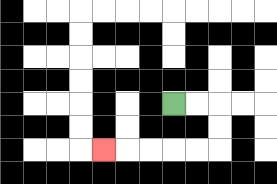{'start': '[7, 4]', 'end': '[4, 6]', 'path_directions': 'R,R,D,D,L,L,L,L,L', 'path_coordinates': '[[7, 4], [8, 4], [9, 4], [9, 5], [9, 6], [8, 6], [7, 6], [6, 6], [5, 6], [4, 6]]'}